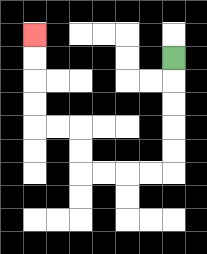{'start': '[7, 2]', 'end': '[1, 1]', 'path_directions': 'D,D,D,D,D,L,L,L,L,U,U,L,L,U,U,U,U', 'path_coordinates': '[[7, 2], [7, 3], [7, 4], [7, 5], [7, 6], [7, 7], [6, 7], [5, 7], [4, 7], [3, 7], [3, 6], [3, 5], [2, 5], [1, 5], [1, 4], [1, 3], [1, 2], [1, 1]]'}